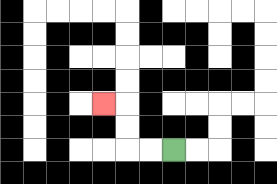{'start': '[7, 6]', 'end': '[4, 4]', 'path_directions': 'L,L,U,U,L', 'path_coordinates': '[[7, 6], [6, 6], [5, 6], [5, 5], [5, 4], [4, 4]]'}